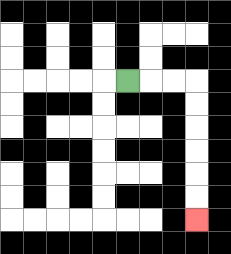{'start': '[5, 3]', 'end': '[8, 9]', 'path_directions': 'R,R,R,D,D,D,D,D,D', 'path_coordinates': '[[5, 3], [6, 3], [7, 3], [8, 3], [8, 4], [8, 5], [8, 6], [8, 7], [8, 8], [8, 9]]'}